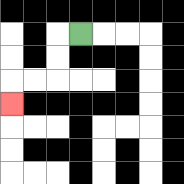{'start': '[3, 1]', 'end': '[0, 4]', 'path_directions': 'L,D,D,L,L,D', 'path_coordinates': '[[3, 1], [2, 1], [2, 2], [2, 3], [1, 3], [0, 3], [0, 4]]'}